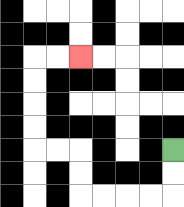{'start': '[7, 6]', 'end': '[3, 2]', 'path_directions': 'D,D,L,L,L,L,U,U,L,L,U,U,U,U,R,R', 'path_coordinates': '[[7, 6], [7, 7], [7, 8], [6, 8], [5, 8], [4, 8], [3, 8], [3, 7], [3, 6], [2, 6], [1, 6], [1, 5], [1, 4], [1, 3], [1, 2], [2, 2], [3, 2]]'}